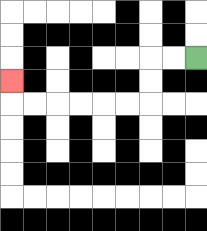{'start': '[8, 2]', 'end': '[0, 3]', 'path_directions': 'L,L,D,D,L,L,L,L,L,L,U', 'path_coordinates': '[[8, 2], [7, 2], [6, 2], [6, 3], [6, 4], [5, 4], [4, 4], [3, 4], [2, 4], [1, 4], [0, 4], [0, 3]]'}